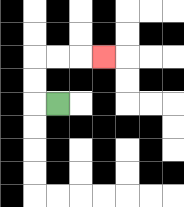{'start': '[2, 4]', 'end': '[4, 2]', 'path_directions': 'L,U,U,R,R,R', 'path_coordinates': '[[2, 4], [1, 4], [1, 3], [1, 2], [2, 2], [3, 2], [4, 2]]'}